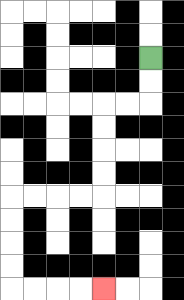{'start': '[6, 2]', 'end': '[4, 12]', 'path_directions': 'D,D,L,L,D,D,D,D,L,L,L,L,D,D,D,D,R,R,R,R', 'path_coordinates': '[[6, 2], [6, 3], [6, 4], [5, 4], [4, 4], [4, 5], [4, 6], [4, 7], [4, 8], [3, 8], [2, 8], [1, 8], [0, 8], [0, 9], [0, 10], [0, 11], [0, 12], [1, 12], [2, 12], [3, 12], [4, 12]]'}